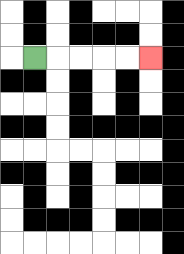{'start': '[1, 2]', 'end': '[6, 2]', 'path_directions': 'R,R,R,R,R', 'path_coordinates': '[[1, 2], [2, 2], [3, 2], [4, 2], [5, 2], [6, 2]]'}